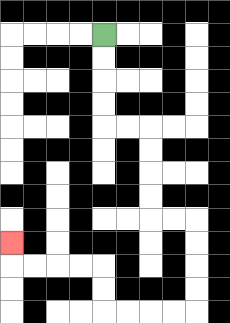{'start': '[4, 1]', 'end': '[0, 10]', 'path_directions': 'D,D,D,D,R,R,D,D,D,D,R,R,D,D,D,D,L,L,L,L,U,U,L,L,L,L,U', 'path_coordinates': '[[4, 1], [4, 2], [4, 3], [4, 4], [4, 5], [5, 5], [6, 5], [6, 6], [6, 7], [6, 8], [6, 9], [7, 9], [8, 9], [8, 10], [8, 11], [8, 12], [8, 13], [7, 13], [6, 13], [5, 13], [4, 13], [4, 12], [4, 11], [3, 11], [2, 11], [1, 11], [0, 11], [0, 10]]'}